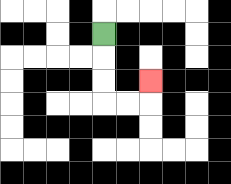{'start': '[4, 1]', 'end': '[6, 3]', 'path_directions': 'D,D,D,R,R,U', 'path_coordinates': '[[4, 1], [4, 2], [4, 3], [4, 4], [5, 4], [6, 4], [6, 3]]'}